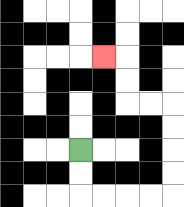{'start': '[3, 6]', 'end': '[4, 2]', 'path_directions': 'D,D,R,R,R,R,U,U,U,U,L,L,U,U,L', 'path_coordinates': '[[3, 6], [3, 7], [3, 8], [4, 8], [5, 8], [6, 8], [7, 8], [7, 7], [7, 6], [7, 5], [7, 4], [6, 4], [5, 4], [5, 3], [5, 2], [4, 2]]'}